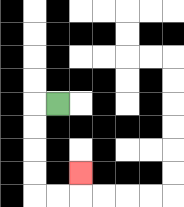{'start': '[2, 4]', 'end': '[3, 7]', 'path_directions': 'L,D,D,D,D,R,R,U', 'path_coordinates': '[[2, 4], [1, 4], [1, 5], [1, 6], [1, 7], [1, 8], [2, 8], [3, 8], [3, 7]]'}